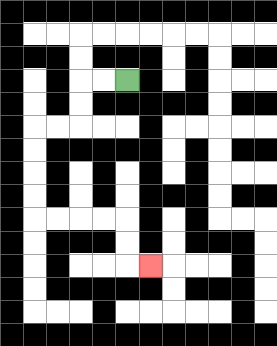{'start': '[5, 3]', 'end': '[6, 11]', 'path_directions': 'L,L,D,D,L,L,D,D,D,D,R,R,R,R,D,D,R', 'path_coordinates': '[[5, 3], [4, 3], [3, 3], [3, 4], [3, 5], [2, 5], [1, 5], [1, 6], [1, 7], [1, 8], [1, 9], [2, 9], [3, 9], [4, 9], [5, 9], [5, 10], [5, 11], [6, 11]]'}